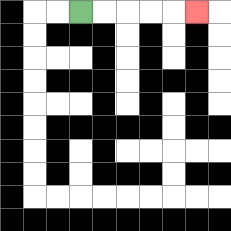{'start': '[3, 0]', 'end': '[8, 0]', 'path_directions': 'R,R,R,R,R', 'path_coordinates': '[[3, 0], [4, 0], [5, 0], [6, 0], [7, 0], [8, 0]]'}